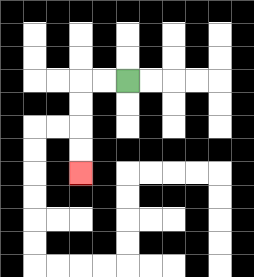{'start': '[5, 3]', 'end': '[3, 7]', 'path_directions': 'L,L,D,D,D,D', 'path_coordinates': '[[5, 3], [4, 3], [3, 3], [3, 4], [3, 5], [3, 6], [3, 7]]'}